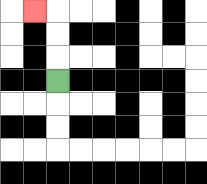{'start': '[2, 3]', 'end': '[1, 0]', 'path_directions': 'U,U,U,L', 'path_coordinates': '[[2, 3], [2, 2], [2, 1], [2, 0], [1, 0]]'}